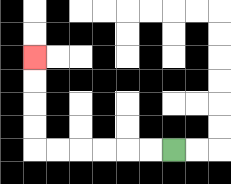{'start': '[7, 6]', 'end': '[1, 2]', 'path_directions': 'L,L,L,L,L,L,U,U,U,U', 'path_coordinates': '[[7, 6], [6, 6], [5, 6], [4, 6], [3, 6], [2, 6], [1, 6], [1, 5], [1, 4], [1, 3], [1, 2]]'}